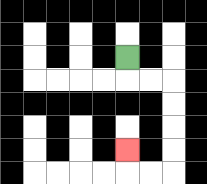{'start': '[5, 2]', 'end': '[5, 6]', 'path_directions': 'D,R,R,D,D,D,D,L,L,U', 'path_coordinates': '[[5, 2], [5, 3], [6, 3], [7, 3], [7, 4], [7, 5], [7, 6], [7, 7], [6, 7], [5, 7], [5, 6]]'}